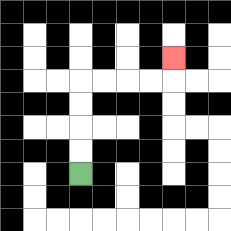{'start': '[3, 7]', 'end': '[7, 2]', 'path_directions': 'U,U,U,U,R,R,R,R,U', 'path_coordinates': '[[3, 7], [3, 6], [3, 5], [3, 4], [3, 3], [4, 3], [5, 3], [6, 3], [7, 3], [7, 2]]'}